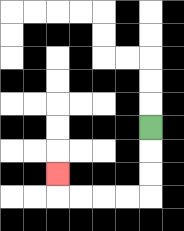{'start': '[6, 5]', 'end': '[2, 7]', 'path_directions': 'D,D,D,L,L,L,L,U', 'path_coordinates': '[[6, 5], [6, 6], [6, 7], [6, 8], [5, 8], [4, 8], [3, 8], [2, 8], [2, 7]]'}